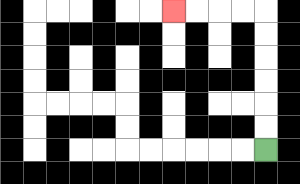{'start': '[11, 6]', 'end': '[7, 0]', 'path_directions': 'U,U,U,U,U,U,L,L,L,L', 'path_coordinates': '[[11, 6], [11, 5], [11, 4], [11, 3], [11, 2], [11, 1], [11, 0], [10, 0], [9, 0], [8, 0], [7, 0]]'}